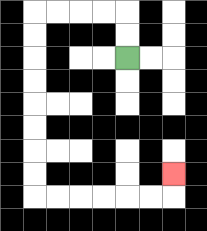{'start': '[5, 2]', 'end': '[7, 7]', 'path_directions': 'U,U,L,L,L,L,D,D,D,D,D,D,D,D,R,R,R,R,R,R,U', 'path_coordinates': '[[5, 2], [5, 1], [5, 0], [4, 0], [3, 0], [2, 0], [1, 0], [1, 1], [1, 2], [1, 3], [1, 4], [1, 5], [1, 6], [1, 7], [1, 8], [2, 8], [3, 8], [4, 8], [5, 8], [6, 8], [7, 8], [7, 7]]'}